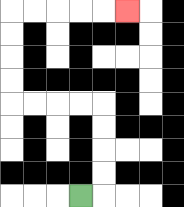{'start': '[3, 8]', 'end': '[5, 0]', 'path_directions': 'R,U,U,U,U,L,L,L,L,U,U,U,U,R,R,R,R,R', 'path_coordinates': '[[3, 8], [4, 8], [4, 7], [4, 6], [4, 5], [4, 4], [3, 4], [2, 4], [1, 4], [0, 4], [0, 3], [0, 2], [0, 1], [0, 0], [1, 0], [2, 0], [3, 0], [4, 0], [5, 0]]'}